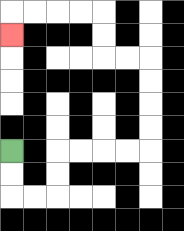{'start': '[0, 6]', 'end': '[0, 1]', 'path_directions': 'D,D,R,R,U,U,R,R,R,R,U,U,U,U,L,L,U,U,L,L,L,L,D', 'path_coordinates': '[[0, 6], [0, 7], [0, 8], [1, 8], [2, 8], [2, 7], [2, 6], [3, 6], [4, 6], [5, 6], [6, 6], [6, 5], [6, 4], [6, 3], [6, 2], [5, 2], [4, 2], [4, 1], [4, 0], [3, 0], [2, 0], [1, 0], [0, 0], [0, 1]]'}